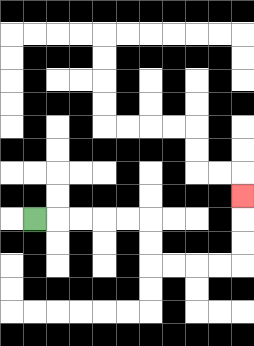{'start': '[1, 9]', 'end': '[10, 8]', 'path_directions': 'R,R,R,R,R,D,D,R,R,R,R,U,U,U', 'path_coordinates': '[[1, 9], [2, 9], [3, 9], [4, 9], [5, 9], [6, 9], [6, 10], [6, 11], [7, 11], [8, 11], [9, 11], [10, 11], [10, 10], [10, 9], [10, 8]]'}